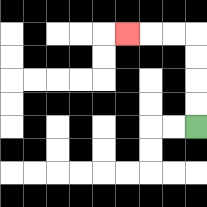{'start': '[8, 5]', 'end': '[5, 1]', 'path_directions': 'U,U,U,U,L,L,L', 'path_coordinates': '[[8, 5], [8, 4], [8, 3], [8, 2], [8, 1], [7, 1], [6, 1], [5, 1]]'}